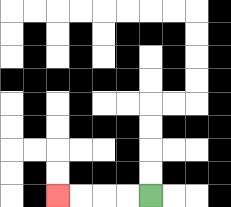{'start': '[6, 8]', 'end': '[2, 8]', 'path_directions': 'L,L,L,L', 'path_coordinates': '[[6, 8], [5, 8], [4, 8], [3, 8], [2, 8]]'}